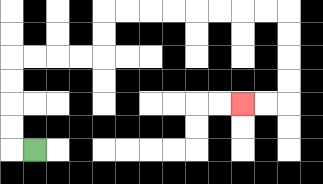{'start': '[1, 6]', 'end': '[10, 4]', 'path_directions': 'L,U,U,U,U,R,R,R,R,U,U,R,R,R,R,R,R,R,R,D,D,D,D,L,L', 'path_coordinates': '[[1, 6], [0, 6], [0, 5], [0, 4], [0, 3], [0, 2], [1, 2], [2, 2], [3, 2], [4, 2], [4, 1], [4, 0], [5, 0], [6, 0], [7, 0], [8, 0], [9, 0], [10, 0], [11, 0], [12, 0], [12, 1], [12, 2], [12, 3], [12, 4], [11, 4], [10, 4]]'}